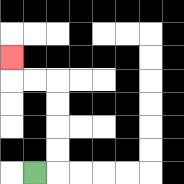{'start': '[1, 7]', 'end': '[0, 2]', 'path_directions': 'R,U,U,U,U,L,L,U', 'path_coordinates': '[[1, 7], [2, 7], [2, 6], [2, 5], [2, 4], [2, 3], [1, 3], [0, 3], [0, 2]]'}